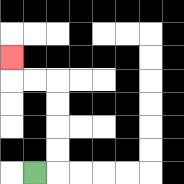{'start': '[1, 7]', 'end': '[0, 2]', 'path_directions': 'R,U,U,U,U,L,L,U', 'path_coordinates': '[[1, 7], [2, 7], [2, 6], [2, 5], [2, 4], [2, 3], [1, 3], [0, 3], [0, 2]]'}